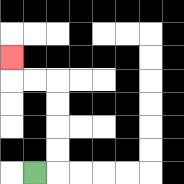{'start': '[1, 7]', 'end': '[0, 2]', 'path_directions': 'R,U,U,U,U,L,L,U', 'path_coordinates': '[[1, 7], [2, 7], [2, 6], [2, 5], [2, 4], [2, 3], [1, 3], [0, 3], [0, 2]]'}